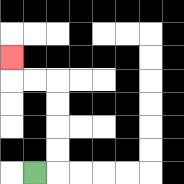{'start': '[1, 7]', 'end': '[0, 2]', 'path_directions': 'R,U,U,U,U,L,L,U', 'path_coordinates': '[[1, 7], [2, 7], [2, 6], [2, 5], [2, 4], [2, 3], [1, 3], [0, 3], [0, 2]]'}